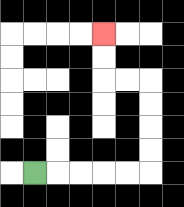{'start': '[1, 7]', 'end': '[4, 1]', 'path_directions': 'R,R,R,R,R,U,U,U,U,L,L,U,U', 'path_coordinates': '[[1, 7], [2, 7], [3, 7], [4, 7], [5, 7], [6, 7], [6, 6], [6, 5], [6, 4], [6, 3], [5, 3], [4, 3], [4, 2], [4, 1]]'}